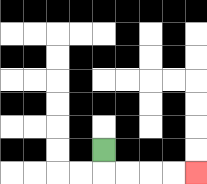{'start': '[4, 6]', 'end': '[8, 7]', 'path_directions': 'D,R,R,R,R', 'path_coordinates': '[[4, 6], [4, 7], [5, 7], [6, 7], [7, 7], [8, 7]]'}